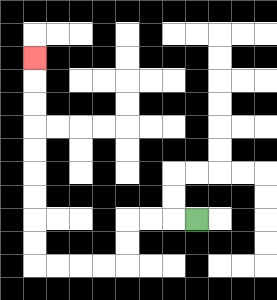{'start': '[8, 9]', 'end': '[1, 2]', 'path_directions': 'L,L,L,D,D,L,L,L,L,U,U,U,U,U,U,U,U,U', 'path_coordinates': '[[8, 9], [7, 9], [6, 9], [5, 9], [5, 10], [5, 11], [4, 11], [3, 11], [2, 11], [1, 11], [1, 10], [1, 9], [1, 8], [1, 7], [1, 6], [1, 5], [1, 4], [1, 3], [1, 2]]'}